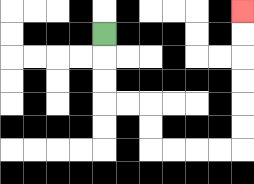{'start': '[4, 1]', 'end': '[10, 0]', 'path_directions': 'D,D,D,R,R,D,D,R,R,R,R,U,U,U,U,U,U', 'path_coordinates': '[[4, 1], [4, 2], [4, 3], [4, 4], [5, 4], [6, 4], [6, 5], [6, 6], [7, 6], [8, 6], [9, 6], [10, 6], [10, 5], [10, 4], [10, 3], [10, 2], [10, 1], [10, 0]]'}